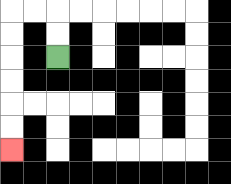{'start': '[2, 2]', 'end': '[0, 6]', 'path_directions': 'U,U,L,L,D,D,D,D,D,D', 'path_coordinates': '[[2, 2], [2, 1], [2, 0], [1, 0], [0, 0], [0, 1], [0, 2], [0, 3], [0, 4], [0, 5], [0, 6]]'}